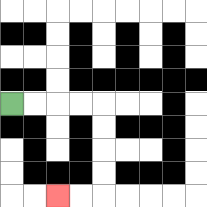{'start': '[0, 4]', 'end': '[2, 8]', 'path_directions': 'R,R,R,R,D,D,D,D,L,L', 'path_coordinates': '[[0, 4], [1, 4], [2, 4], [3, 4], [4, 4], [4, 5], [4, 6], [4, 7], [4, 8], [3, 8], [2, 8]]'}